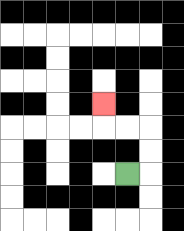{'start': '[5, 7]', 'end': '[4, 4]', 'path_directions': 'R,U,U,L,L,U', 'path_coordinates': '[[5, 7], [6, 7], [6, 6], [6, 5], [5, 5], [4, 5], [4, 4]]'}